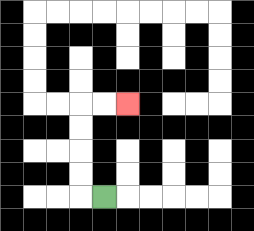{'start': '[4, 8]', 'end': '[5, 4]', 'path_directions': 'L,U,U,U,U,R,R', 'path_coordinates': '[[4, 8], [3, 8], [3, 7], [3, 6], [3, 5], [3, 4], [4, 4], [5, 4]]'}